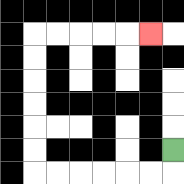{'start': '[7, 6]', 'end': '[6, 1]', 'path_directions': 'D,L,L,L,L,L,L,U,U,U,U,U,U,R,R,R,R,R', 'path_coordinates': '[[7, 6], [7, 7], [6, 7], [5, 7], [4, 7], [3, 7], [2, 7], [1, 7], [1, 6], [1, 5], [1, 4], [1, 3], [1, 2], [1, 1], [2, 1], [3, 1], [4, 1], [5, 1], [6, 1]]'}